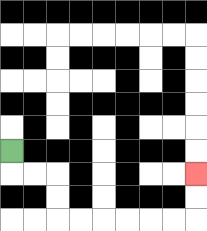{'start': '[0, 6]', 'end': '[8, 7]', 'path_directions': 'D,R,R,D,D,R,R,R,R,R,R,U,U', 'path_coordinates': '[[0, 6], [0, 7], [1, 7], [2, 7], [2, 8], [2, 9], [3, 9], [4, 9], [5, 9], [6, 9], [7, 9], [8, 9], [8, 8], [8, 7]]'}